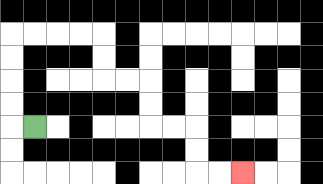{'start': '[1, 5]', 'end': '[10, 7]', 'path_directions': 'L,U,U,U,U,R,R,R,R,D,D,R,R,D,D,R,R,D,D,R,R', 'path_coordinates': '[[1, 5], [0, 5], [0, 4], [0, 3], [0, 2], [0, 1], [1, 1], [2, 1], [3, 1], [4, 1], [4, 2], [4, 3], [5, 3], [6, 3], [6, 4], [6, 5], [7, 5], [8, 5], [8, 6], [8, 7], [9, 7], [10, 7]]'}